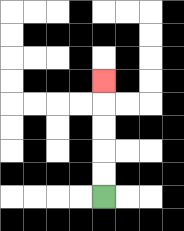{'start': '[4, 8]', 'end': '[4, 3]', 'path_directions': 'U,U,U,U,U', 'path_coordinates': '[[4, 8], [4, 7], [4, 6], [4, 5], [4, 4], [4, 3]]'}